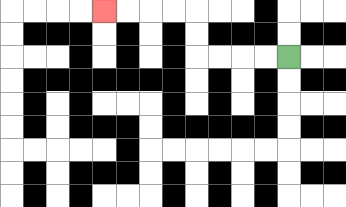{'start': '[12, 2]', 'end': '[4, 0]', 'path_directions': 'L,L,L,L,U,U,L,L,L,L', 'path_coordinates': '[[12, 2], [11, 2], [10, 2], [9, 2], [8, 2], [8, 1], [8, 0], [7, 0], [6, 0], [5, 0], [4, 0]]'}